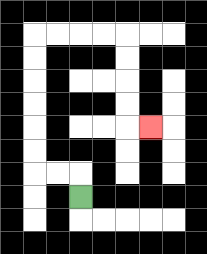{'start': '[3, 8]', 'end': '[6, 5]', 'path_directions': 'U,L,L,U,U,U,U,U,U,R,R,R,R,D,D,D,D,R', 'path_coordinates': '[[3, 8], [3, 7], [2, 7], [1, 7], [1, 6], [1, 5], [1, 4], [1, 3], [1, 2], [1, 1], [2, 1], [3, 1], [4, 1], [5, 1], [5, 2], [5, 3], [5, 4], [5, 5], [6, 5]]'}